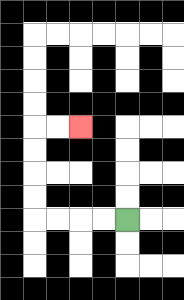{'start': '[5, 9]', 'end': '[3, 5]', 'path_directions': 'L,L,L,L,U,U,U,U,R,R', 'path_coordinates': '[[5, 9], [4, 9], [3, 9], [2, 9], [1, 9], [1, 8], [1, 7], [1, 6], [1, 5], [2, 5], [3, 5]]'}